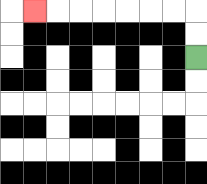{'start': '[8, 2]', 'end': '[1, 0]', 'path_directions': 'U,U,L,L,L,L,L,L,L', 'path_coordinates': '[[8, 2], [8, 1], [8, 0], [7, 0], [6, 0], [5, 0], [4, 0], [3, 0], [2, 0], [1, 0]]'}